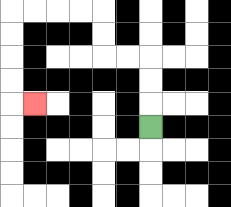{'start': '[6, 5]', 'end': '[1, 4]', 'path_directions': 'U,U,U,L,L,U,U,L,L,L,L,D,D,D,D,R', 'path_coordinates': '[[6, 5], [6, 4], [6, 3], [6, 2], [5, 2], [4, 2], [4, 1], [4, 0], [3, 0], [2, 0], [1, 0], [0, 0], [0, 1], [0, 2], [0, 3], [0, 4], [1, 4]]'}